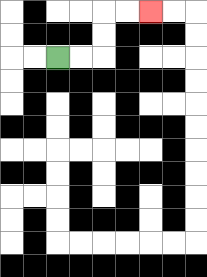{'start': '[2, 2]', 'end': '[6, 0]', 'path_directions': 'R,R,U,U,R,R', 'path_coordinates': '[[2, 2], [3, 2], [4, 2], [4, 1], [4, 0], [5, 0], [6, 0]]'}